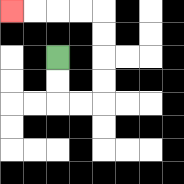{'start': '[2, 2]', 'end': '[0, 0]', 'path_directions': 'D,D,R,R,U,U,U,U,L,L,L,L', 'path_coordinates': '[[2, 2], [2, 3], [2, 4], [3, 4], [4, 4], [4, 3], [4, 2], [4, 1], [4, 0], [3, 0], [2, 0], [1, 0], [0, 0]]'}